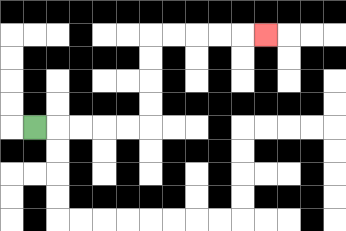{'start': '[1, 5]', 'end': '[11, 1]', 'path_directions': 'R,R,R,R,R,U,U,U,U,R,R,R,R,R', 'path_coordinates': '[[1, 5], [2, 5], [3, 5], [4, 5], [5, 5], [6, 5], [6, 4], [6, 3], [6, 2], [6, 1], [7, 1], [8, 1], [9, 1], [10, 1], [11, 1]]'}